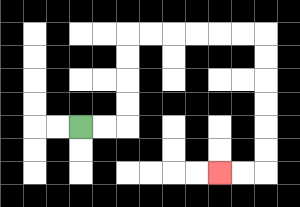{'start': '[3, 5]', 'end': '[9, 7]', 'path_directions': 'R,R,U,U,U,U,R,R,R,R,R,R,D,D,D,D,D,D,L,L', 'path_coordinates': '[[3, 5], [4, 5], [5, 5], [5, 4], [5, 3], [5, 2], [5, 1], [6, 1], [7, 1], [8, 1], [9, 1], [10, 1], [11, 1], [11, 2], [11, 3], [11, 4], [11, 5], [11, 6], [11, 7], [10, 7], [9, 7]]'}